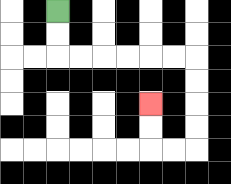{'start': '[2, 0]', 'end': '[6, 4]', 'path_directions': 'D,D,R,R,R,R,R,R,D,D,D,D,L,L,U,U', 'path_coordinates': '[[2, 0], [2, 1], [2, 2], [3, 2], [4, 2], [5, 2], [6, 2], [7, 2], [8, 2], [8, 3], [8, 4], [8, 5], [8, 6], [7, 6], [6, 6], [6, 5], [6, 4]]'}